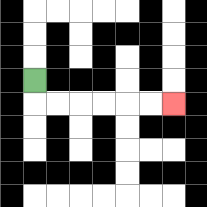{'start': '[1, 3]', 'end': '[7, 4]', 'path_directions': 'D,R,R,R,R,R,R', 'path_coordinates': '[[1, 3], [1, 4], [2, 4], [3, 4], [4, 4], [5, 4], [6, 4], [7, 4]]'}